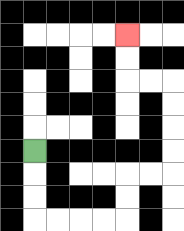{'start': '[1, 6]', 'end': '[5, 1]', 'path_directions': 'D,D,D,R,R,R,R,U,U,R,R,U,U,U,U,L,L,U,U', 'path_coordinates': '[[1, 6], [1, 7], [1, 8], [1, 9], [2, 9], [3, 9], [4, 9], [5, 9], [5, 8], [5, 7], [6, 7], [7, 7], [7, 6], [7, 5], [7, 4], [7, 3], [6, 3], [5, 3], [5, 2], [5, 1]]'}